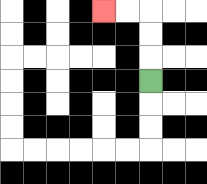{'start': '[6, 3]', 'end': '[4, 0]', 'path_directions': 'U,U,U,L,L', 'path_coordinates': '[[6, 3], [6, 2], [6, 1], [6, 0], [5, 0], [4, 0]]'}